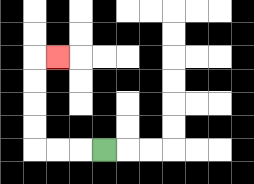{'start': '[4, 6]', 'end': '[2, 2]', 'path_directions': 'L,L,L,U,U,U,U,R', 'path_coordinates': '[[4, 6], [3, 6], [2, 6], [1, 6], [1, 5], [1, 4], [1, 3], [1, 2], [2, 2]]'}